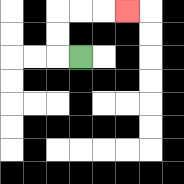{'start': '[3, 2]', 'end': '[5, 0]', 'path_directions': 'L,U,U,R,R,R', 'path_coordinates': '[[3, 2], [2, 2], [2, 1], [2, 0], [3, 0], [4, 0], [5, 0]]'}